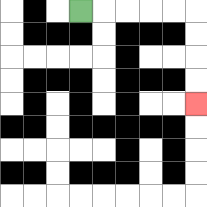{'start': '[3, 0]', 'end': '[8, 4]', 'path_directions': 'R,R,R,R,R,D,D,D,D', 'path_coordinates': '[[3, 0], [4, 0], [5, 0], [6, 0], [7, 0], [8, 0], [8, 1], [8, 2], [8, 3], [8, 4]]'}